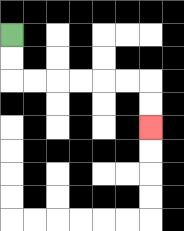{'start': '[0, 1]', 'end': '[6, 5]', 'path_directions': 'D,D,R,R,R,R,R,R,D,D', 'path_coordinates': '[[0, 1], [0, 2], [0, 3], [1, 3], [2, 3], [3, 3], [4, 3], [5, 3], [6, 3], [6, 4], [6, 5]]'}